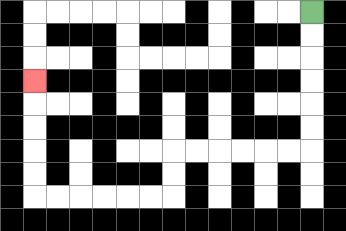{'start': '[13, 0]', 'end': '[1, 3]', 'path_directions': 'D,D,D,D,D,D,L,L,L,L,L,L,D,D,L,L,L,L,L,L,U,U,U,U,U', 'path_coordinates': '[[13, 0], [13, 1], [13, 2], [13, 3], [13, 4], [13, 5], [13, 6], [12, 6], [11, 6], [10, 6], [9, 6], [8, 6], [7, 6], [7, 7], [7, 8], [6, 8], [5, 8], [4, 8], [3, 8], [2, 8], [1, 8], [1, 7], [1, 6], [1, 5], [1, 4], [1, 3]]'}